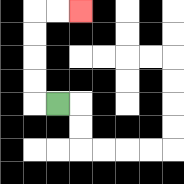{'start': '[2, 4]', 'end': '[3, 0]', 'path_directions': 'L,U,U,U,U,R,R', 'path_coordinates': '[[2, 4], [1, 4], [1, 3], [1, 2], [1, 1], [1, 0], [2, 0], [3, 0]]'}